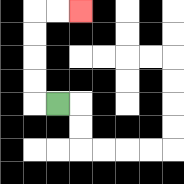{'start': '[2, 4]', 'end': '[3, 0]', 'path_directions': 'L,U,U,U,U,R,R', 'path_coordinates': '[[2, 4], [1, 4], [1, 3], [1, 2], [1, 1], [1, 0], [2, 0], [3, 0]]'}